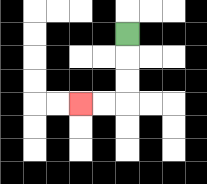{'start': '[5, 1]', 'end': '[3, 4]', 'path_directions': 'D,D,D,L,L', 'path_coordinates': '[[5, 1], [5, 2], [5, 3], [5, 4], [4, 4], [3, 4]]'}